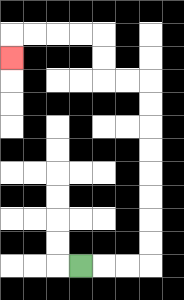{'start': '[3, 11]', 'end': '[0, 2]', 'path_directions': 'R,R,R,U,U,U,U,U,U,U,U,L,L,U,U,L,L,L,L,D', 'path_coordinates': '[[3, 11], [4, 11], [5, 11], [6, 11], [6, 10], [6, 9], [6, 8], [6, 7], [6, 6], [6, 5], [6, 4], [6, 3], [5, 3], [4, 3], [4, 2], [4, 1], [3, 1], [2, 1], [1, 1], [0, 1], [0, 2]]'}